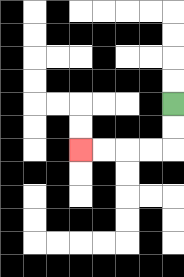{'start': '[7, 4]', 'end': '[3, 6]', 'path_directions': 'D,D,L,L,L,L', 'path_coordinates': '[[7, 4], [7, 5], [7, 6], [6, 6], [5, 6], [4, 6], [3, 6]]'}